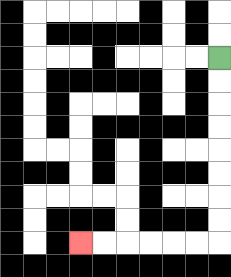{'start': '[9, 2]', 'end': '[3, 10]', 'path_directions': 'D,D,D,D,D,D,D,D,L,L,L,L,L,L', 'path_coordinates': '[[9, 2], [9, 3], [9, 4], [9, 5], [9, 6], [9, 7], [9, 8], [9, 9], [9, 10], [8, 10], [7, 10], [6, 10], [5, 10], [4, 10], [3, 10]]'}